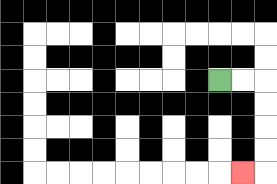{'start': '[9, 3]', 'end': '[10, 7]', 'path_directions': 'R,R,D,D,D,D,L', 'path_coordinates': '[[9, 3], [10, 3], [11, 3], [11, 4], [11, 5], [11, 6], [11, 7], [10, 7]]'}